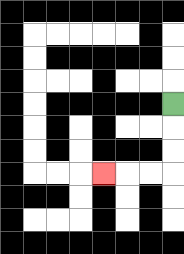{'start': '[7, 4]', 'end': '[4, 7]', 'path_directions': 'D,D,D,L,L,L', 'path_coordinates': '[[7, 4], [7, 5], [7, 6], [7, 7], [6, 7], [5, 7], [4, 7]]'}